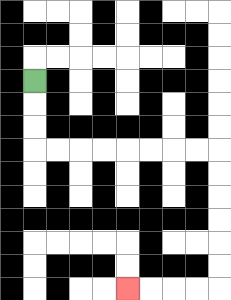{'start': '[1, 3]', 'end': '[5, 12]', 'path_directions': 'D,D,D,R,R,R,R,R,R,R,R,D,D,D,D,D,D,L,L,L,L', 'path_coordinates': '[[1, 3], [1, 4], [1, 5], [1, 6], [2, 6], [3, 6], [4, 6], [5, 6], [6, 6], [7, 6], [8, 6], [9, 6], [9, 7], [9, 8], [9, 9], [9, 10], [9, 11], [9, 12], [8, 12], [7, 12], [6, 12], [5, 12]]'}